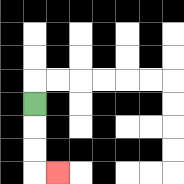{'start': '[1, 4]', 'end': '[2, 7]', 'path_directions': 'D,D,D,R', 'path_coordinates': '[[1, 4], [1, 5], [1, 6], [1, 7], [2, 7]]'}